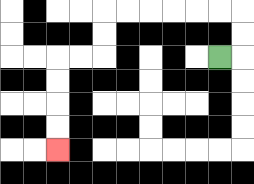{'start': '[9, 2]', 'end': '[2, 6]', 'path_directions': 'R,U,U,L,L,L,L,L,L,D,D,L,L,D,D,D,D', 'path_coordinates': '[[9, 2], [10, 2], [10, 1], [10, 0], [9, 0], [8, 0], [7, 0], [6, 0], [5, 0], [4, 0], [4, 1], [4, 2], [3, 2], [2, 2], [2, 3], [2, 4], [2, 5], [2, 6]]'}